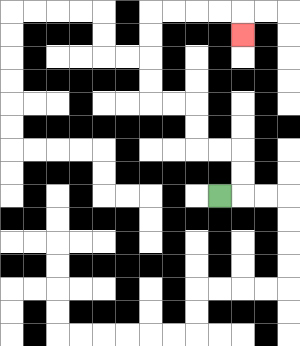{'start': '[9, 8]', 'end': '[10, 1]', 'path_directions': 'R,U,U,L,L,U,U,L,L,U,U,U,U,R,R,R,R,D', 'path_coordinates': '[[9, 8], [10, 8], [10, 7], [10, 6], [9, 6], [8, 6], [8, 5], [8, 4], [7, 4], [6, 4], [6, 3], [6, 2], [6, 1], [6, 0], [7, 0], [8, 0], [9, 0], [10, 0], [10, 1]]'}